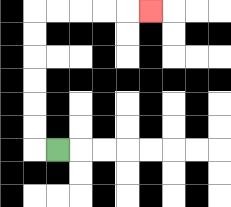{'start': '[2, 6]', 'end': '[6, 0]', 'path_directions': 'L,U,U,U,U,U,U,R,R,R,R,R', 'path_coordinates': '[[2, 6], [1, 6], [1, 5], [1, 4], [1, 3], [1, 2], [1, 1], [1, 0], [2, 0], [3, 0], [4, 0], [5, 0], [6, 0]]'}